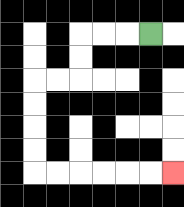{'start': '[6, 1]', 'end': '[7, 7]', 'path_directions': 'L,L,L,D,D,L,L,D,D,D,D,R,R,R,R,R,R', 'path_coordinates': '[[6, 1], [5, 1], [4, 1], [3, 1], [3, 2], [3, 3], [2, 3], [1, 3], [1, 4], [1, 5], [1, 6], [1, 7], [2, 7], [3, 7], [4, 7], [5, 7], [6, 7], [7, 7]]'}